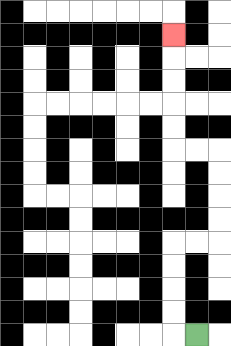{'start': '[8, 14]', 'end': '[7, 1]', 'path_directions': 'L,U,U,U,U,R,R,U,U,U,U,L,L,U,U,U,U,U', 'path_coordinates': '[[8, 14], [7, 14], [7, 13], [7, 12], [7, 11], [7, 10], [8, 10], [9, 10], [9, 9], [9, 8], [9, 7], [9, 6], [8, 6], [7, 6], [7, 5], [7, 4], [7, 3], [7, 2], [7, 1]]'}